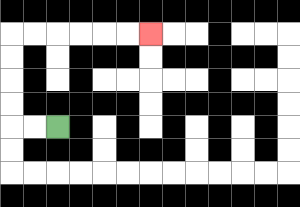{'start': '[2, 5]', 'end': '[6, 1]', 'path_directions': 'L,L,U,U,U,U,R,R,R,R,R,R', 'path_coordinates': '[[2, 5], [1, 5], [0, 5], [0, 4], [0, 3], [0, 2], [0, 1], [1, 1], [2, 1], [3, 1], [4, 1], [5, 1], [6, 1]]'}